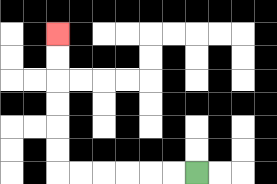{'start': '[8, 7]', 'end': '[2, 1]', 'path_directions': 'L,L,L,L,L,L,U,U,U,U,U,U', 'path_coordinates': '[[8, 7], [7, 7], [6, 7], [5, 7], [4, 7], [3, 7], [2, 7], [2, 6], [2, 5], [2, 4], [2, 3], [2, 2], [2, 1]]'}